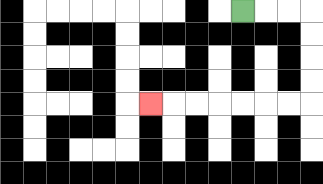{'start': '[10, 0]', 'end': '[6, 4]', 'path_directions': 'R,R,R,D,D,D,D,L,L,L,L,L,L,L', 'path_coordinates': '[[10, 0], [11, 0], [12, 0], [13, 0], [13, 1], [13, 2], [13, 3], [13, 4], [12, 4], [11, 4], [10, 4], [9, 4], [8, 4], [7, 4], [6, 4]]'}